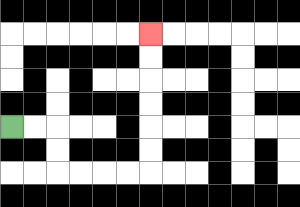{'start': '[0, 5]', 'end': '[6, 1]', 'path_directions': 'R,R,D,D,R,R,R,R,U,U,U,U,U,U', 'path_coordinates': '[[0, 5], [1, 5], [2, 5], [2, 6], [2, 7], [3, 7], [4, 7], [5, 7], [6, 7], [6, 6], [6, 5], [6, 4], [6, 3], [6, 2], [6, 1]]'}